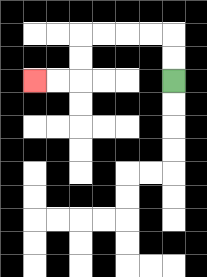{'start': '[7, 3]', 'end': '[1, 3]', 'path_directions': 'U,U,L,L,L,L,D,D,L,L', 'path_coordinates': '[[7, 3], [7, 2], [7, 1], [6, 1], [5, 1], [4, 1], [3, 1], [3, 2], [3, 3], [2, 3], [1, 3]]'}